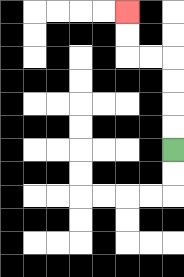{'start': '[7, 6]', 'end': '[5, 0]', 'path_directions': 'U,U,U,U,L,L,U,U', 'path_coordinates': '[[7, 6], [7, 5], [7, 4], [7, 3], [7, 2], [6, 2], [5, 2], [5, 1], [5, 0]]'}